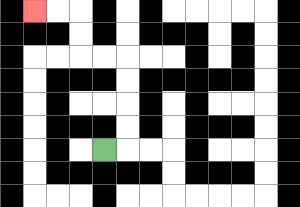{'start': '[4, 6]', 'end': '[1, 0]', 'path_directions': 'R,U,U,U,U,L,L,U,U,L,L', 'path_coordinates': '[[4, 6], [5, 6], [5, 5], [5, 4], [5, 3], [5, 2], [4, 2], [3, 2], [3, 1], [3, 0], [2, 0], [1, 0]]'}